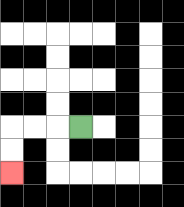{'start': '[3, 5]', 'end': '[0, 7]', 'path_directions': 'L,L,L,D,D', 'path_coordinates': '[[3, 5], [2, 5], [1, 5], [0, 5], [0, 6], [0, 7]]'}